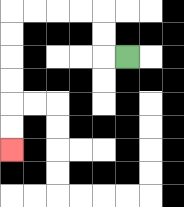{'start': '[5, 2]', 'end': '[0, 6]', 'path_directions': 'L,U,U,L,L,L,L,D,D,D,D,D,D', 'path_coordinates': '[[5, 2], [4, 2], [4, 1], [4, 0], [3, 0], [2, 0], [1, 0], [0, 0], [0, 1], [0, 2], [0, 3], [0, 4], [0, 5], [0, 6]]'}